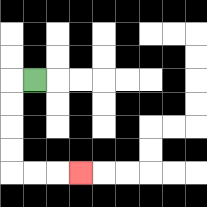{'start': '[1, 3]', 'end': '[3, 7]', 'path_directions': 'L,D,D,D,D,R,R,R', 'path_coordinates': '[[1, 3], [0, 3], [0, 4], [0, 5], [0, 6], [0, 7], [1, 7], [2, 7], [3, 7]]'}